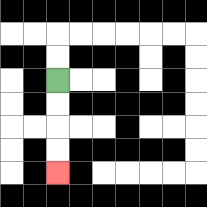{'start': '[2, 3]', 'end': '[2, 7]', 'path_directions': 'D,D,D,D', 'path_coordinates': '[[2, 3], [2, 4], [2, 5], [2, 6], [2, 7]]'}